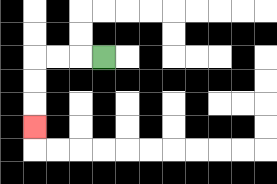{'start': '[4, 2]', 'end': '[1, 5]', 'path_directions': 'L,L,L,D,D,D', 'path_coordinates': '[[4, 2], [3, 2], [2, 2], [1, 2], [1, 3], [1, 4], [1, 5]]'}